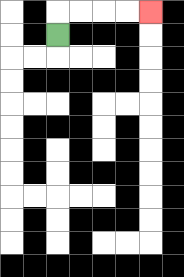{'start': '[2, 1]', 'end': '[6, 0]', 'path_directions': 'U,R,R,R,R', 'path_coordinates': '[[2, 1], [2, 0], [3, 0], [4, 0], [5, 0], [6, 0]]'}